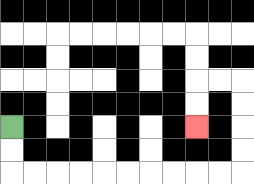{'start': '[0, 5]', 'end': '[8, 5]', 'path_directions': 'D,D,R,R,R,R,R,R,R,R,R,R,U,U,U,U,L,L,D,D', 'path_coordinates': '[[0, 5], [0, 6], [0, 7], [1, 7], [2, 7], [3, 7], [4, 7], [5, 7], [6, 7], [7, 7], [8, 7], [9, 7], [10, 7], [10, 6], [10, 5], [10, 4], [10, 3], [9, 3], [8, 3], [8, 4], [8, 5]]'}